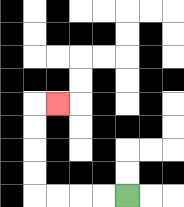{'start': '[5, 8]', 'end': '[2, 4]', 'path_directions': 'L,L,L,L,U,U,U,U,R', 'path_coordinates': '[[5, 8], [4, 8], [3, 8], [2, 8], [1, 8], [1, 7], [1, 6], [1, 5], [1, 4], [2, 4]]'}